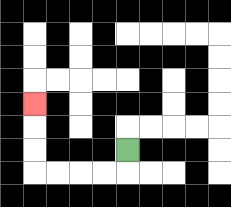{'start': '[5, 6]', 'end': '[1, 4]', 'path_directions': 'D,L,L,L,L,U,U,U', 'path_coordinates': '[[5, 6], [5, 7], [4, 7], [3, 7], [2, 7], [1, 7], [1, 6], [1, 5], [1, 4]]'}